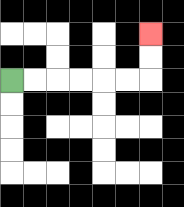{'start': '[0, 3]', 'end': '[6, 1]', 'path_directions': 'R,R,R,R,R,R,U,U', 'path_coordinates': '[[0, 3], [1, 3], [2, 3], [3, 3], [4, 3], [5, 3], [6, 3], [6, 2], [6, 1]]'}